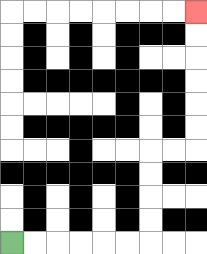{'start': '[0, 10]', 'end': '[8, 0]', 'path_directions': 'R,R,R,R,R,R,U,U,U,U,R,R,U,U,U,U,U,U', 'path_coordinates': '[[0, 10], [1, 10], [2, 10], [3, 10], [4, 10], [5, 10], [6, 10], [6, 9], [6, 8], [6, 7], [6, 6], [7, 6], [8, 6], [8, 5], [8, 4], [8, 3], [8, 2], [8, 1], [8, 0]]'}